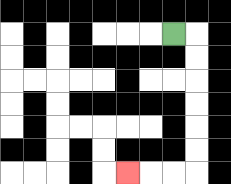{'start': '[7, 1]', 'end': '[5, 7]', 'path_directions': 'R,D,D,D,D,D,D,L,L,L', 'path_coordinates': '[[7, 1], [8, 1], [8, 2], [8, 3], [8, 4], [8, 5], [8, 6], [8, 7], [7, 7], [6, 7], [5, 7]]'}